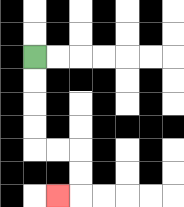{'start': '[1, 2]', 'end': '[2, 8]', 'path_directions': 'D,D,D,D,R,R,D,D,L', 'path_coordinates': '[[1, 2], [1, 3], [1, 4], [1, 5], [1, 6], [2, 6], [3, 6], [3, 7], [3, 8], [2, 8]]'}